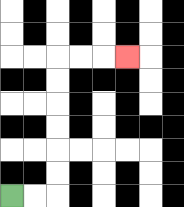{'start': '[0, 8]', 'end': '[5, 2]', 'path_directions': 'R,R,U,U,U,U,U,U,R,R,R', 'path_coordinates': '[[0, 8], [1, 8], [2, 8], [2, 7], [2, 6], [2, 5], [2, 4], [2, 3], [2, 2], [3, 2], [4, 2], [5, 2]]'}